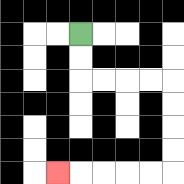{'start': '[3, 1]', 'end': '[2, 7]', 'path_directions': 'D,D,R,R,R,R,D,D,D,D,L,L,L,L,L', 'path_coordinates': '[[3, 1], [3, 2], [3, 3], [4, 3], [5, 3], [6, 3], [7, 3], [7, 4], [7, 5], [7, 6], [7, 7], [6, 7], [5, 7], [4, 7], [3, 7], [2, 7]]'}